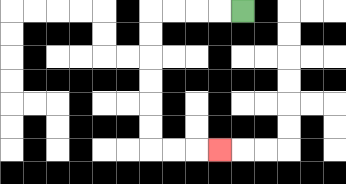{'start': '[10, 0]', 'end': '[9, 6]', 'path_directions': 'L,L,L,L,D,D,D,D,D,D,R,R,R', 'path_coordinates': '[[10, 0], [9, 0], [8, 0], [7, 0], [6, 0], [6, 1], [6, 2], [6, 3], [6, 4], [6, 5], [6, 6], [7, 6], [8, 6], [9, 6]]'}